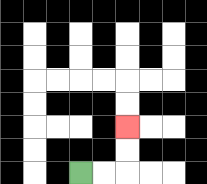{'start': '[3, 7]', 'end': '[5, 5]', 'path_directions': 'R,R,U,U', 'path_coordinates': '[[3, 7], [4, 7], [5, 7], [5, 6], [5, 5]]'}